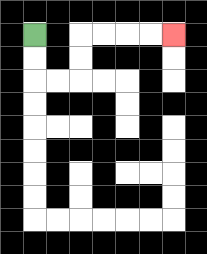{'start': '[1, 1]', 'end': '[7, 1]', 'path_directions': 'D,D,R,R,U,U,R,R,R,R', 'path_coordinates': '[[1, 1], [1, 2], [1, 3], [2, 3], [3, 3], [3, 2], [3, 1], [4, 1], [5, 1], [6, 1], [7, 1]]'}